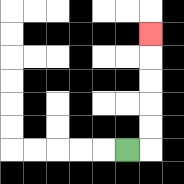{'start': '[5, 6]', 'end': '[6, 1]', 'path_directions': 'R,U,U,U,U,U', 'path_coordinates': '[[5, 6], [6, 6], [6, 5], [6, 4], [6, 3], [6, 2], [6, 1]]'}